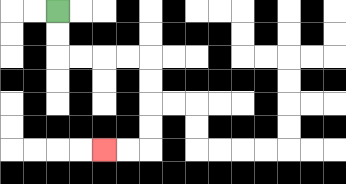{'start': '[2, 0]', 'end': '[4, 6]', 'path_directions': 'D,D,R,R,R,R,D,D,D,D,L,L', 'path_coordinates': '[[2, 0], [2, 1], [2, 2], [3, 2], [4, 2], [5, 2], [6, 2], [6, 3], [6, 4], [6, 5], [6, 6], [5, 6], [4, 6]]'}